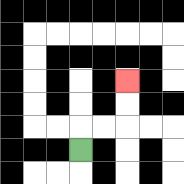{'start': '[3, 6]', 'end': '[5, 3]', 'path_directions': 'U,R,R,U,U', 'path_coordinates': '[[3, 6], [3, 5], [4, 5], [5, 5], [5, 4], [5, 3]]'}